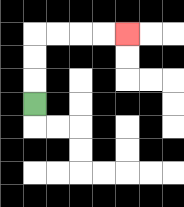{'start': '[1, 4]', 'end': '[5, 1]', 'path_directions': 'U,U,U,R,R,R,R', 'path_coordinates': '[[1, 4], [1, 3], [1, 2], [1, 1], [2, 1], [3, 1], [4, 1], [5, 1]]'}